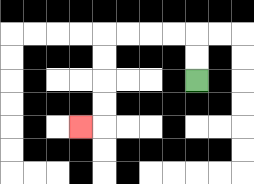{'start': '[8, 3]', 'end': '[3, 5]', 'path_directions': 'U,U,L,L,L,L,D,D,D,D,L', 'path_coordinates': '[[8, 3], [8, 2], [8, 1], [7, 1], [6, 1], [5, 1], [4, 1], [4, 2], [4, 3], [4, 4], [4, 5], [3, 5]]'}